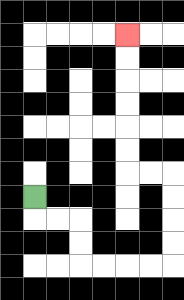{'start': '[1, 8]', 'end': '[5, 1]', 'path_directions': 'D,R,R,D,D,R,R,R,R,U,U,U,U,L,L,U,U,U,U,U,U', 'path_coordinates': '[[1, 8], [1, 9], [2, 9], [3, 9], [3, 10], [3, 11], [4, 11], [5, 11], [6, 11], [7, 11], [7, 10], [7, 9], [7, 8], [7, 7], [6, 7], [5, 7], [5, 6], [5, 5], [5, 4], [5, 3], [5, 2], [5, 1]]'}